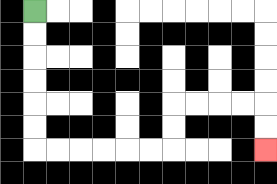{'start': '[1, 0]', 'end': '[11, 6]', 'path_directions': 'D,D,D,D,D,D,R,R,R,R,R,R,U,U,R,R,R,R,D,D', 'path_coordinates': '[[1, 0], [1, 1], [1, 2], [1, 3], [1, 4], [1, 5], [1, 6], [2, 6], [3, 6], [4, 6], [5, 6], [6, 6], [7, 6], [7, 5], [7, 4], [8, 4], [9, 4], [10, 4], [11, 4], [11, 5], [11, 6]]'}